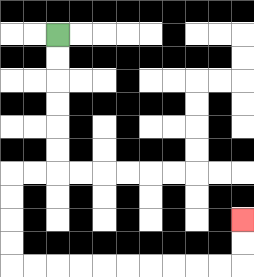{'start': '[2, 1]', 'end': '[10, 9]', 'path_directions': 'D,D,D,D,D,D,L,L,D,D,D,D,R,R,R,R,R,R,R,R,R,R,U,U', 'path_coordinates': '[[2, 1], [2, 2], [2, 3], [2, 4], [2, 5], [2, 6], [2, 7], [1, 7], [0, 7], [0, 8], [0, 9], [0, 10], [0, 11], [1, 11], [2, 11], [3, 11], [4, 11], [5, 11], [6, 11], [7, 11], [8, 11], [9, 11], [10, 11], [10, 10], [10, 9]]'}